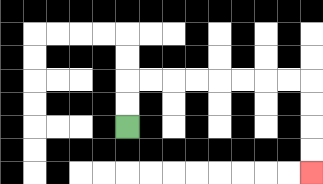{'start': '[5, 5]', 'end': '[13, 7]', 'path_directions': 'U,U,R,R,R,R,R,R,R,R,D,D,D,D', 'path_coordinates': '[[5, 5], [5, 4], [5, 3], [6, 3], [7, 3], [8, 3], [9, 3], [10, 3], [11, 3], [12, 3], [13, 3], [13, 4], [13, 5], [13, 6], [13, 7]]'}